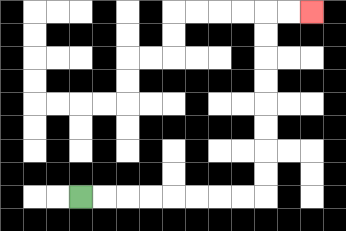{'start': '[3, 8]', 'end': '[13, 0]', 'path_directions': 'R,R,R,R,R,R,R,R,U,U,U,U,U,U,U,U,R,R', 'path_coordinates': '[[3, 8], [4, 8], [5, 8], [6, 8], [7, 8], [8, 8], [9, 8], [10, 8], [11, 8], [11, 7], [11, 6], [11, 5], [11, 4], [11, 3], [11, 2], [11, 1], [11, 0], [12, 0], [13, 0]]'}